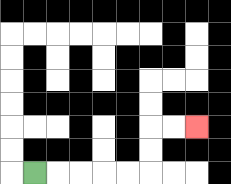{'start': '[1, 7]', 'end': '[8, 5]', 'path_directions': 'R,R,R,R,R,U,U,R,R', 'path_coordinates': '[[1, 7], [2, 7], [3, 7], [4, 7], [5, 7], [6, 7], [6, 6], [6, 5], [7, 5], [8, 5]]'}